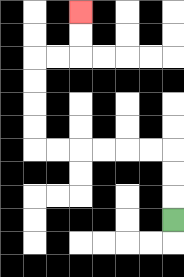{'start': '[7, 9]', 'end': '[3, 0]', 'path_directions': 'U,U,U,L,L,L,L,L,L,U,U,U,U,R,R,U,U', 'path_coordinates': '[[7, 9], [7, 8], [7, 7], [7, 6], [6, 6], [5, 6], [4, 6], [3, 6], [2, 6], [1, 6], [1, 5], [1, 4], [1, 3], [1, 2], [2, 2], [3, 2], [3, 1], [3, 0]]'}